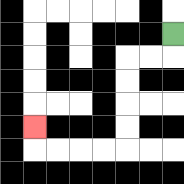{'start': '[7, 1]', 'end': '[1, 5]', 'path_directions': 'D,L,L,D,D,D,D,L,L,L,L,U', 'path_coordinates': '[[7, 1], [7, 2], [6, 2], [5, 2], [5, 3], [5, 4], [5, 5], [5, 6], [4, 6], [3, 6], [2, 6], [1, 6], [1, 5]]'}